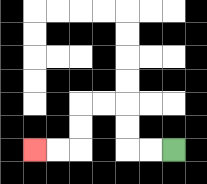{'start': '[7, 6]', 'end': '[1, 6]', 'path_directions': 'L,L,U,U,L,L,D,D,L,L', 'path_coordinates': '[[7, 6], [6, 6], [5, 6], [5, 5], [5, 4], [4, 4], [3, 4], [3, 5], [3, 6], [2, 6], [1, 6]]'}